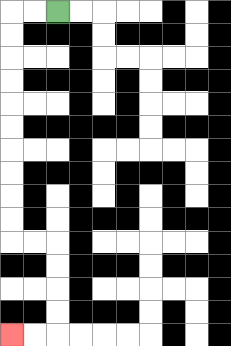{'start': '[2, 0]', 'end': '[0, 14]', 'path_directions': 'L,L,D,D,D,D,D,D,D,D,D,D,R,R,D,D,D,D,L,L', 'path_coordinates': '[[2, 0], [1, 0], [0, 0], [0, 1], [0, 2], [0, 3], [0, 4], [0, 5], [0, 6], [0, 7], [0, 8], [0, 9], [0, 10], [1, 10], [2, 10], [2, 11], [2, 12], [2, 13], [2, 14], [1, 14], [0, 14]]'}